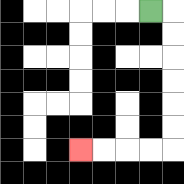{'start': '[6, 0]', 'end': '[3, 6]', 'path_directions': 'R,D,D,D,D,D,D,L,L,L,L', 'path_coordinates': '[[6, 0], [7, 0], [7, 1], [7, 2], [7, 3], [7, 4], [7, 5], [7, 6], [6, 6], [5, 6], [4, 6], [3, 6]]'}